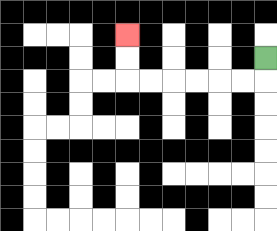{'start': '[11, 2]', 'end': '[5, 1]', 'path_directions': 'D,L,L,L,L,L,L,U,U', 'path_coordinates': '[[11, 2], [11, 3], [10, 3], [9, 3], [8, 3], [7, 3], [6, 3], [5, 3], [5, 2], [5, 1]]'}